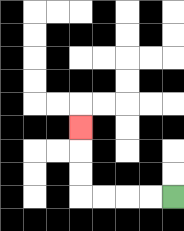{'start': '[7, 8]', 'end': '[3, 5]', 'path_directions': 'L,L,L,L,U,U,U', 'path_coordinates': '[[7, 8], [6, 8], [5, 8], [4, 8], [3, 8], [3, 7], [3, 6], [3, 5]]'}